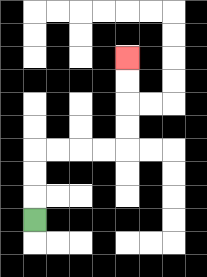{'start': '[1, 9]', 'end': '[5, 2]', 'path_directions': 'U,U,U,R,R,R,R,U,U,U,U', 'path_coordinates': '[[1, 9], [1, 8], [1, 7], [1, 6], [2, 6], [3, 6], [4, 6], [5, 6], [5, 5], [5, 4], [5, 3], [5, 2]]'}